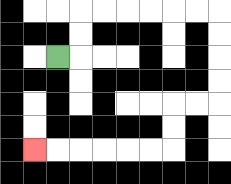{'start': '[2, 2]', 'end': '[1, 6]', 'path_directions': 'R,U,U,R,R,R,R,R,R,D,D,D,D,L,L,D,D,L,L,L,L,L,L', 'path_coordinates': '[[2, 2], [3, 2], [3, 1], [3, 0], [4, 0], [5, 0], [6, 0], [7, 0], [8, 0], [9, 0], [9, 1], [9, 2], [9, 3], [9, 4], [8, 4], [7, 4], [7, 5], [7, 6], [6, 6], [5, 6], [4, 6], [3, 6], [2, 6], [1, 6]]'}